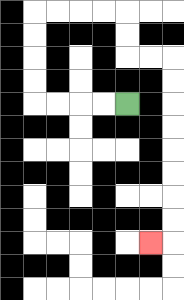{'start': '[5, 4]', 'end': '[6, 10]', 'path_directions': 'L,L,L,L,U,U,U,U,R,R,R,R,D,D,R,R,D,D,D,D,D,D,D,D,L', 'path_coordinates': '[[5, 4], [4, 4], [3, 4], [2, 4], [1, 4], [1, 3], [1, 2], [1, 1], [1, 0], [2, 0], [3, 0], [4, 0], [5, 0], [5, 1], [5, 2], [6, 2], [7, 2], [7, 3], [7, 4], [7, 5], [7, 6], [7, 7], [7, 8], [7, 9], [7, 10], [6, 10]]'}